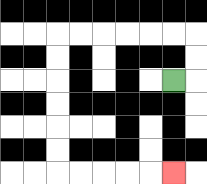{'start': '[7, 3]', 'end': '[7, 7]', 'path_directions': 'R,U,U,L,L,L,L,L,L,D,D,D,D,D,D,R,R,R,R,R', 'path_coordinates': '[[7, 3], [8, 3], [8, 2], [8, 1], [7, 1], [6, 1], [5, 1], [4, 1], [3, 1], [2, 1], [2, 2], [2, 3], [2, 4], [2, 5], [2, 6], [2, 7], [3, 7], [4, 7], [5, 7], [6, 7], [7, 7]]'}